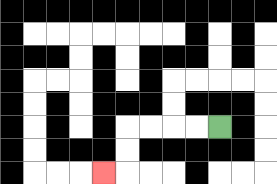{'start': '[9, 5]', 'end': '[4, 7]', 'path_directions': 'L,L,L,L,D,D,L', 'path_coordinates': '[[9, 5], [8, 5], [7, 5], [6, 5], [5, 5], [5, 6], [5, 7], [4, 7]]'}